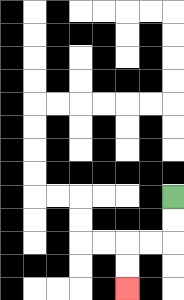{'start': '[7, 8]', 'end': '[5, 12]', 'path_directions': 'D,D,L,L,D,D', 'path_coordinates': '[[7, 8], [7, 9], [7, 10], [6, 10], [5, 10], [5, 11], [5, 12]]'}